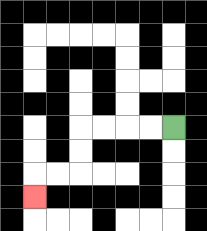{'start': '[7, 5]', 'end': '[1, 8]', 'path_directions': 'L,L,L,L,D,D,L,L,D', 'path_coordinates': '[[7, 5], [6, 5], [5, 5], [4, 5], [3, 5], [3, 6], [3, 7], [2, 7], [1, 7], [1, 8]]'}